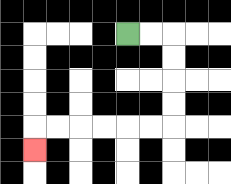{'start': '[5, 1]', 'end': '[1, 6]', 'path_directions': 'R,R,D,D,D,D,L,L,L,L,L,L,D', 'path_coordinates': '[[5, 1], [6, 1], [7, 1], [7, 2], [7, 3], [7, 4], [7, 5], [6, 5], [5, 5], [4, 5], [3, 5], [2, 5], [1, 5], [1, 6]]'}